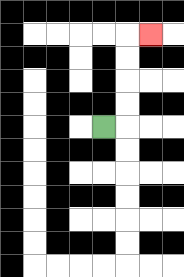{'start': '[4, 5]', 'end': '[6, 1]', 'path_directions': 'R,U,U,U,U,R', 'path_coordinates': '[[4, 5], [5, 5], [5, 4], [5, 3], [5, 2], [5, 1], [6, 1]]'}